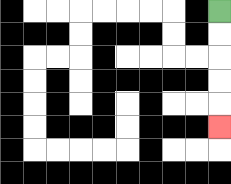{'start': '[9, 0]', 'end': '[9, 5]', 'path_directions': 'D,D,D,D,D', 'path_coordinates': '[[9, 0], [9, 1], [9, 2], [9, 3], [9, 4], [9, 5]]'}